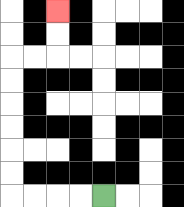{'start': '[4, 8]', 'end': '[2, 0]', 'path_directions': 'L,L,L,L,U,U,U,U,U,U,R,R,U,U', 'path_coordinates': '[[4, 8], [3, 8], [2, 8], [1, 8], [0, 8], [0, 7], [0, 6], [0, 5], [0, 4], [0, 3], [0, 2], [1, 2], [2, 2], [2, 1], [2, 0]]'}